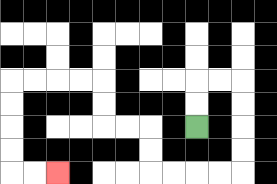{'start': '[8, 5]', 'end': '[2, 7]', 'path_directions': 'U,U,R,R,D,D,D,D,L,L,L,L,U,U,L,L,U,U,L,L,L,L,D,D,D,D,R,R', 'path_coordinates': '[[8, 5], [8, 4], [8, 3], [9, 3], [10, 3], [10, 4], [10, 5], [10, 6], [10, 7], [9, 7], [8, 7], [7, 7], [6, 7], [6, 6], [6, 5], [5, 5], [4, 5], [4, 4], [4, 3], [3, 3], [2, 3], [1, 3], [0, 3], [0, 4], [0, 5], [0, 6], [0, 7], [1, 7], [2, 7]]'}